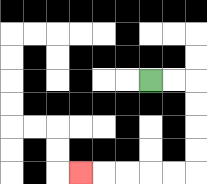{'start': '[6, 3]', 'end': '[3, 7]', 'path_directions': 'R,R,D,D,D,D,L,L,L,L,L', 'path_coordinates': '[[6, 3], [7, 3], [8, 3], [8, 4], [8, 5], [8, 6], [8, 7], [7, 7], [6, 7], [5, 7], [4, 7], [3, 7]]'}